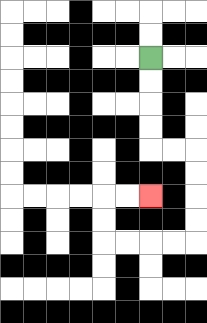{'start': '[6, 2]', 'end': '[6, 8]', 'path_directions': 'D,D,D,D,R,R,D,D,D,D,L,L,L,L,U,U,R,R', 'path_coordinates': '[[6, 2], [6, 3], [6, 4], [6, 5], [6, 6], [7, 6], [8, 6], [8, 7], [8, 8], [8, 9], [8, 10], [7, 10], [6, 10], [5, 10], [4, 10], [4, 9], [4, 8], [5, 8], [6, 8]]'}